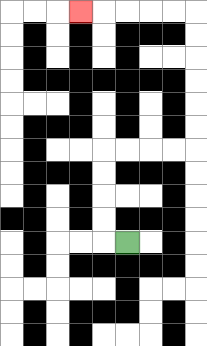{'start': '[5, 10]', 'end': '[3, 0]', 'path_directions': 'L,U,U,U,U,R,R,R,R,U,U,U,U,U,U,L,L,L,L,L', 'path_coordinates': '[[5, 10], [4, 10], [4, 9], [4, 8], [4, 7], [4, 6], [5, 6], [6, 6], [7, 6], [8, 6], [8, 5], [8, 4], [8, 3], [8, 2], [8, 1], [8, 0], [7, 0], [6, 0], [5, 0], [4, 0], [3, 0]]'}